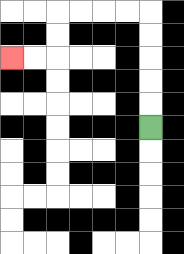{'start': '[6, 5]', 'end': '[0, 2]', 'path_directions': 'U,U,U,U,U,L,L,L,L,D,D,L,L', 'path_coordinates': '[[6, 5], [6, 4], [6, 3], [6, 2], [6, 1], [6, 0], [5, 0], [4, 0], [3, 0], [2, 0], [2, 1], [2, 2], [1, 2], [0, 2]]'}